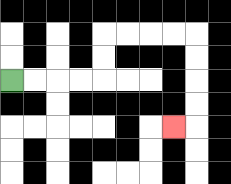{'start': '[0, 3]', 'end': '[7, 5]', 'path_directions': 'R,R,R,R,U,U,R,R,R,R,D,D,D,D,L', 'path_coordinates': '[[0, 3], [1, 3], [2, 3], [3, 3], [4, 3], [4, 2], [4, 1], [5, 1], [6, 1], [7, 1], [8, 1], [8, 2], [8, 3], [8, 4], [8, 5], [7, 5]]'}